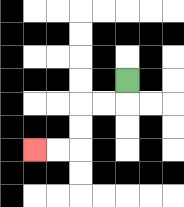{'start': '[5, 3]', 'end': '[1, 6]', 'path_directions': 'D,L,L,D,D,L,L', 'path_coordinates': '[[5, 3], [5, 4], [4, 4], [3, 4], [3, 5], [3, 6], [2, 6], [1, 6]]'}